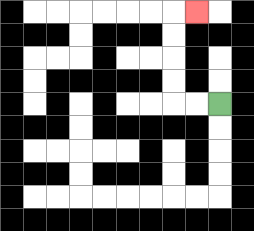{'start': '[9, 4]', 'end': '[8, 0]', 'path_directions': 'L,L,U,U,U,U,R', 'path_coordinates': '[[9, 4], [8, 4], [7, 4], [7, 3], [7, 2], [7, 1], [7, 0], [8, 0]]'}